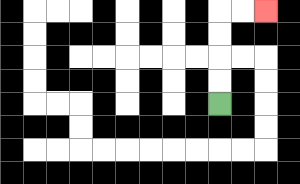{'start': '[9, 4]', 'end': '[11, 0]', 'path_directions': 'U,U,U,U,R,R', 'path_coordinates': '[[9, 4], [9, 3], [9, 2], [9, 1], [9, 0], [10, 0], [11, 0]]'}